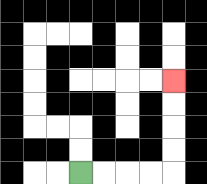{'start': '[3, 7]', 'end': '[7, 3]', 'path_directions': 'R,R,R,R,U,U,U,U', 'path_coordinates': '[[3, 7], [4, 7], [5, 7], [6, 7], [7, 7], [7, 6], [7, 5], [7, 4], [7, 3]]'}